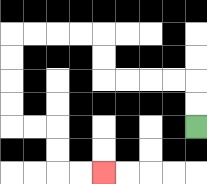{'start': '[8, 5]', 'end': '[4, 7]', 'path_directions': 'U,U,L,L,L,L,U,U,L,L,L,L,D,D,D,D,R,R,D,D,R,R', 'path_coordinates': '[[8, 5], [8, 4], [8, 3], [7, 3], [6, 3], [5, 3], [4, 3], [4, 2], [4, 1], [3, 1], [2, 1], [1, 1], [0, 1], [0, 2], [0, 3], [0, 4], [0, 5], [1, 5], [2, 5], [2, 6], [2, 7], [3, 7], [4, 7]]'}